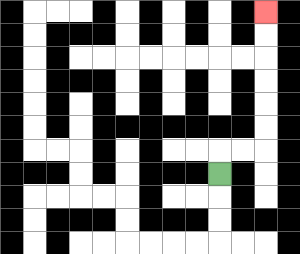{'start': '[9, 7]', 'end': '[11, 0]', 'path_directions': 'U,R,R,U,U,U,U,U,U', 'path_coordinates': '[[9, 7], [9, 6], [10, 6], [11, 6], [11, 5], [11, 4], [11, 3], [11, 2], [11, 1], [11, 0]]'}